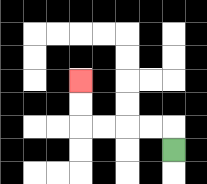{'start': '[7, 6]', 'end': '[3, 3]', 'path_directions': 'U,L,L,L,L,U,U', 'path_coordinates': '[[7, 6], [7, 5], [6, 5], [5, 5], [4, 5], [3, 5], [3, 4], [3, 3]]'}